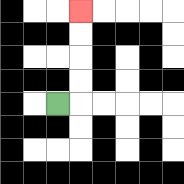{'start': '[2, 4]', 'end': '[3, 0]', 'path_directions': 'R,U,U,U,U', 'path_coordinates': '[[2, 4], [3, 4], [3, 3], [3, 2], [3, 1], [3, 0]]'}